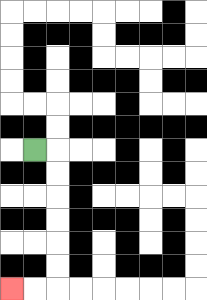{'start': '[1, 6]', 'end': '[0, 12]', 'path_directions': 'R,D,D,D,D,D,D,L,L', 'path_coordinates': '[[1, 6], [2, 6], [2, 7], [2, 8], [2, 9], [2, 10], [2, 11], [2, 12], [1, 12], [0, 12]]'}